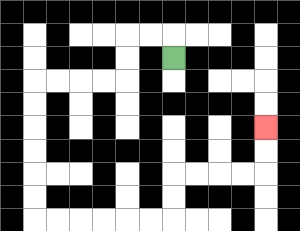{'start': '[7, 2]', 'end': '[11, 5]', 'path_directions': 'U,L,L,D,D,L,L,L,L,D,D,D,D,D,D,R,R,R,R,R,R,U,U,R,R,R,R,U,U', 'path_coordinates': '[[7, 2], [7, 1], [6, 1], [5, 1], [5, 2], [5, 3], [4, 3], [3, 3], [2, 3], [1, 3], [1, 4], [1, 5], [1, 6], [1, 7], [1, 8], [1, 9], [2, 9], [3, 9], [4, 9], [5, 9], [6, 9], [7, 9], [7, 8], [7, 7], [8, 7], [9, 7], [10, 7], [11, 7], [11, 6], [11, 5]]'}